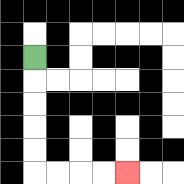{'start': '[1, 2]', 'end': '[5, 7]', 'path_directions': 'D,D,D,D,D,R,R,R,R', 'path_coordinates': '[[1, 2], [1, 3], [1, 4], [1, 5], [1, 6], [1, 7], [2, 7], [3, 7], [4, 7], [5, 7]]'}